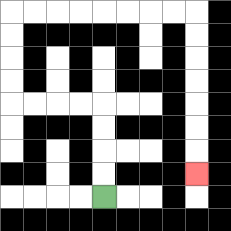{'start': '[4, 8]', 'end': '[8, 7]', 'path_directions': 'U,U,U,U,L,L,L,L,U,U,U,U,R,R,R,R,R,R,R,R,D,D,D,D,D,D,D', 'path_coordinates': '[[4, 8], [4, 7], [4, 6], [4, 5], [4, 4], [3, 4], [2, 4], [1, 4], [0, 4], [0, 3], [0, 2], [0, 1], [0, 0], [1, 0], [2, 0], [3, 0], [4, 0], [5, 0], [6, 0], [7, 0], [8, 0], [8, 1], [8, 2], [8, 3], [8, 4], [8, 5], [8, 6], [8, 7]]'}